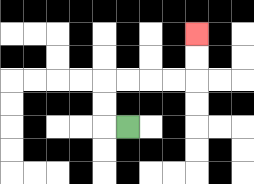{'start': '[5, 5]', 'end': '[8, 1]', 'path_directions': 'L,U,U,R,R,R,R,U,U', 'path_coordinates': '[[5, 5], [4, 5], [4, 4], [4, 3], [5, 3], [6, 3], [7, 3], [8, 3], [8, 2], [8, 1]]'}